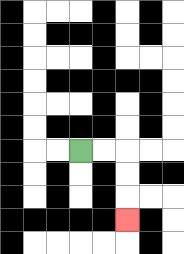{'start': '[3, 6]', 'end': '[5, 9]', 'path_directions': 'R,R,D,D,D', 'path_coordinates': '[[3, 6], [4, 6], [5, 6], [5, 7], [5, 8], [5, 9]]'}